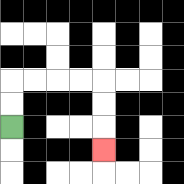{'start': '[0, 5]', 'end': '[4, 6]', 'path_directions': 'U,U,R,R,R,R,D,D,D', 'path_coordinates': '[[0, 5], [0, 4], [0, 3], [1, 3], [2, 3], [3, 3], [4, 3], [4, 4], [4, 5], [4, 6]]'}